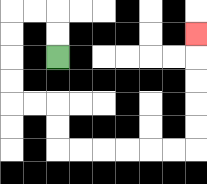{'start': '[2, 2]', 'end': '[8, 1]', 'path_directions': 'U,U,L,L,D,D,D,D,R,R,D,D,R,R,R,R,R,R,U,U,U,U,U', 'path_coordinates': '[[2, 2], [2, 1], [2, 0], [1, 0], [0, 0], [0, 1], [0, 2], [0, 3], [0, 4], [1, 4], [2, 4], [2, 5], [2, 6], [3, 6], [4, 6], [5, 6], [6, 6], [7, 6], [8, 6], [8, 5], [8, 4], [8, 3], [8, 2], [8, 1]]'}